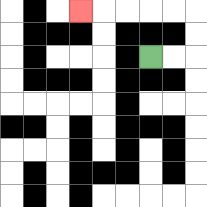{'start': '[6, 2]', 'end': '[3, 0]', 'path_directions': 'R,R,U,U,L,L,L,L,L', 'path_coordinates': '[[6, 2], [7, 2], [8, 2], [8, 1], [8, 0], [7, 0], [6, 0], [5, 0], [4, 0], [3, 0]]'}